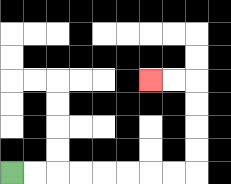{'start': '[0, 7]', 'end': '[6, 3]', 'path_directions': 'R,R,R,R,R,R,R,R,U,U,U,U,L,L', 'path_coordinates': '[[0, 7], [1, 7], [2, 7], [3, 7], [4, 7], [5, 7], [6, 7], [7, 7], [8, 7], [8, 6], [8, 5], [8, 4], [8, 3], [7, 3], [6, 3]]'}